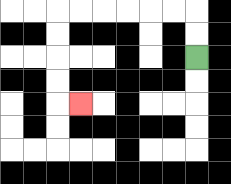{'start': '[8, 2]', 'end': '[3, 4]', 'path_directions': 'U,U,L,L,L,L,L,L,D,D,D,D,R', 'path_coordinates': '[[8, 2], [8, 1], [8, 0], [7, 0], [6, 0], [5, 0], [4, 0], [3, 0], [2, 0], [2, 1], [2, 2], [2, 3], [2, 4], [3, 4]]'}